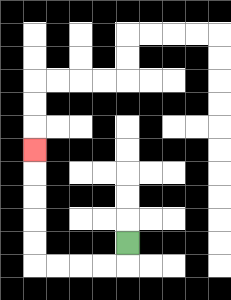{'start': '[5, 10]', 'end': '[1, 6]', 'path_directions': 'D,L,L,L,L,U,U,U,U,U', 'path_coordinates': '[[5, 10], [5, 11], [4, 11], [3, 11], [2, 11], [1, 11], [1, 10], [1, 9], [1, 8], [1, 7], [1, 6]]'}